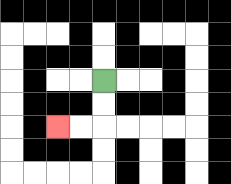{'start': '[4, 3]', 'end': '[2, 5]', 'path_directions': 'D,D,L,L', 'path_coordinates': '[[4, 3], [4, 4], [4, 5], [3, 5], [2, 5]]'}